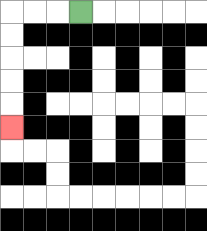{'start': '[3, 0]', 'end': '[0, 5]', 'path_directions': 'L,L,L,D,D,D,D,D', 'path_coordinates': '[[3, 0], [2, 0], [1, 0], [0, 0], [0, 1], [0, 2], [0, 3], [0, 4], [0, 5]]'}